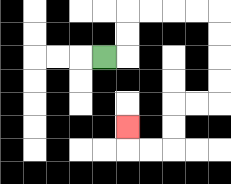{'start': '[4, 2]', 'end': '[5, 5]', 'path_directions': 'R,U,U,R,R,R,R,D,D,D,D,L,L,D,D,L,L,U', 'path_coordinates': '[[4, 2], [5, 2], [5, 1], [5, 0], [6, 0], [7, 0], [8, 0], [9, 0], [9, 1], [9, 2], [9, 3], [9, 4], [8, 4], [7, 4], [7, 5], [7, 6], [6, 6], [5, 6], [5, 5]]'}